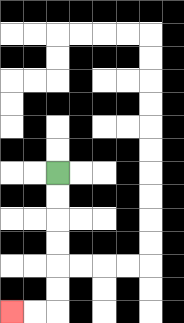{'start': '[2, 7]', 'end': '[0, 13]', 'path_directions': 'D,D,D,D,D,D,L,L', 'path_coordinates': '[[2, 7], [2, 8], [2, 9], [2, 10], [2, 11], [2, 12], [2, 13], [1, 13], [0, 13]]'}